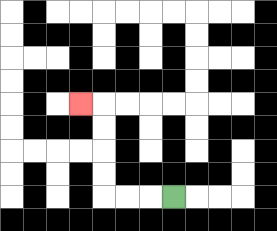{'start': '[7, 8]', 'end': '[3, 4]', 'path_directions': 'L,L,L,U,U,U,U,L', 'path_coordinates': '[[7, 8], [6, 8], [5, 8], [4, 8], [4, 7], [4, 6], [4, 5], [4, 4], [3, 4]]'}